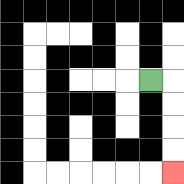{'start': '[6, 3]', 'end': '[7, 7]', 'path_directions': 'R,D,D,D,D', 'path_coordinates': '[[6, 3], [7, 3], [7, 4], [7, 5], [7, 6], [7, 7]]'}